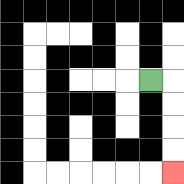{'start': '[6, 3]', 'end': '[7, 7]', 'path_directions': 'R,D,D,D,D', 'path_coordinates': '[[6, 3], [7, 3], [7, 4], [7, 5], [7, 6], [7, 7]]'}